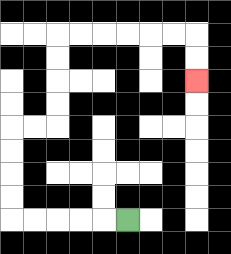{'start': '[5, 9]', 'end': '[8, 3]', 'path_directions': 'L,L,L,L,L,U,U,U,U,R,R,U,U,U,U,R,R,R,R,R,R,D,D', 'path_coordinates': '[[5, 9], [4, 9], [3, 9], [2, 9], [1, 9], [0, 9], [0, 8], [0, 7], [0, 6], [0, 5], [1, 5], [2, 5], [2, 4], [2, 3], [2, 2], [2, 1], [3, 1], [4, 1], [5, 1], [6, 1], [7, 1], [8, 1], [8, 2], [8, 3]]'}